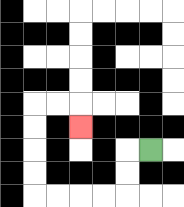{'start': '[6, 6]', 'end': '[3, 5]', 'path_directions': 'L,D,D,L,L,L,L,U,U,U,U,R,R,D', 'path_coordinates': '[[6, 6], [5, 6], [5, 7], [5, 8], [4, 8], [3, 8], [2, 8], [1, 8], [1, 7], [1, 6], [1, 5], [1, 4], [2, 4], [3, 4], [3, 5]]'}